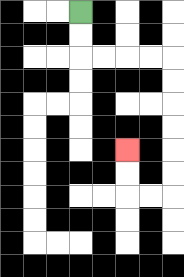{'start': '[3, 0]', 'end': '[5, 6]', 'path_directions': 'D,D,R,R,R,R,D,D,D,D,D,D,L,L,U,U', 'path_coordinates': '[[3, 0], [3, 1], [3, 2], [4, 2], [5, 2], [6, 2], [7, 2], [7, 3], [7, 4], [7, 5], [7, 6], [7, 7], [7, 8], [6, 8], [5, 8], [5, 7], [5, 6]]'}